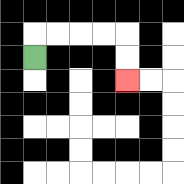{'start': '[1, 2]', 'end': '[5, 3]', 'path_directions': 'U,R,R,R,R,D,D', 'path_coordinates': '[[1, 2], [1, 1], [2, 1], [3, 1], [4, 1], [5, 1], [5, 2], [5, 3]]'}